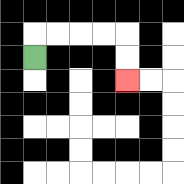{'start': '[1, 2]', 'end': '[5, 3]', 'path_directions': 'U,R,R,R,R,D,D', 'path_coordinates': '[[1, 2], [1, 1], [2, 1], [3, 1], [4, 1], [5, 1], [5, 2], [5, 3]]'}